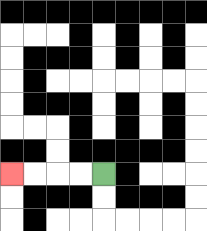{'start': '[4, 7]', 'end': '[0, 7]', 'path_directions': 'L,L,L,L', 'path_coordinates': '[[4, 7], [3, 7], [2, 7], [1, 7], [0, 7]]'}